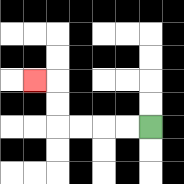{'start': '[6, 5]', 'end': '[1, 3]', 'path_directions': 'L,L,L,L,U,U,L', 'path_coordinates': '[[6, 5], [5, 5], [4, 5], [3, 5], [2, 5], [2, 4], [2, 3], [1, 3]]'}